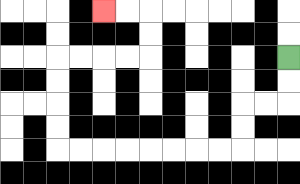{'start': '[12, 2]', 'end': '[4, 0]', 'path_directions': 'D,D,L,L,D,D,L,L,L,L,L,L,L,L,U,U,U,U,R,R,R,R,U,U,L,L', 'path_coordinates': '[[12, 2], [12, 3], [12, 4], [11, 4], [10, 4], [10, 5], [10, 6], [9, 6], [8, 6], [7, 6], [6, 6], [5, 6], [4, 6], [3, 6], [2, 6], [2, 5], [2, 4], [2, 3], [2, 2], [3, 2], [4, 2], [5, 2], [6, 2], [6, 1], [6, 0], [5, 0], [4, 0]]'}